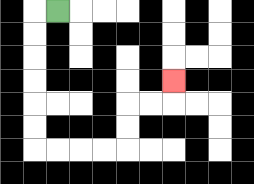{'start': '[2, 0]', 'end': '[7, 3]', 'path_directions': 'L,D,D,D,D,D,D,R,R,R,R,U,U,R,R,U', 'path_coordinates': '[[2, 0], [1, 0], [1, 1], [1, 2], [1, 3], [1, 4], [1, 5], [1, 6], [2, 6], [3, 6], [4, 6], [5, 6], [5, 5], [5, 4], [6, 4], [7, 4], [7, 3]]'}